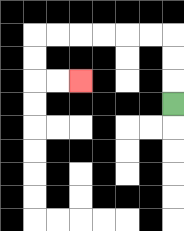{'start': '[7, 4]', 'end': '[3, 3]', 'path_directions': 'U,U,U,L,L,L,L,L,L,D,D,R,R', 'path_coordinates': '[[7, 4], [7, 3], [7, 2], [7, 1], [6, 1], [5, 1], [4, 1], [3, 1], [2, 1], [1, 1], [1, 2], [1, 3], [2, 3], [3, 3]]'}